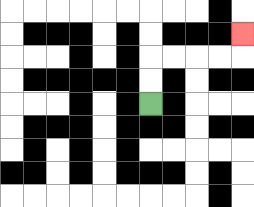{'start': '[6, 4]', 'end': '[10, 1]', 'path_directions': 'U,U,R,R,R,R,U', 'path_coordinates': '[[6, 4], [6, 3], [6, 2], [7, 2], [8, 2], [9, 2], [10, 2], [10, 1]]'}